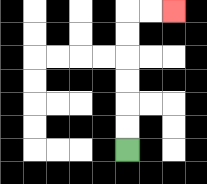{'start': '[5, 6]', 'end': '[7, 0]', 'path_directions': 'U,U,U,U,U,U,R,R', 'path_coordinates': '[[5, 6], [5, 5], [5, 4], [5, 3], [5, 2], [5, 1], [5, 0], [6, 0], [7, 0]]'}